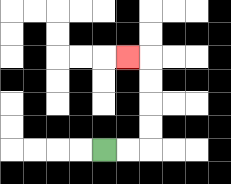{'start': '[4, 6]', 'end': '[5, 2]', 'path_directions': 'R,R,U,U,U,U,L', 'path_coordinates': '[[4, 6], [5, 6], [6, 6], [6, 5], [6, 4], [6, 3], [6, 2], [5, 2]]'}